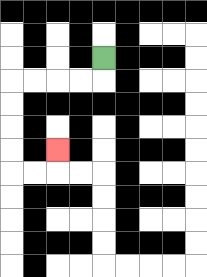{'start': '[4, 2]', 'end': '[2, 6]', 'path_directions': 'D,L,L,L,L,D,D,D,D,R,R,U', 'path_coordinates': '[[4, 2], [4, 3], [3, 3], [2, 3], [1, 3], [0, 3], [0, 4], [0, 5], [0, 6], [0, 7], [1, 7], [2, 7], [2, 6]]'}